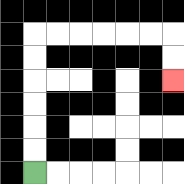{'start': '[1, 7]', 'end': '[7, 3]', 'path_directions': 'U,U,U,U,U,U,R,R,R,R,R,R,D,D', 'path_coordinates': '[[1, 7], [1, 6], [1, 5], [1, 4], [1, 3], [1, 2], [1, 1], [2, 1], [3, 1], [4, 1], [5, 1], [6, 1], [7, 1], [7, 2], [7, 3]]'}